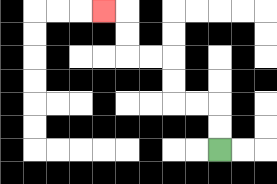{'start': '[9, 6]', 'end': '[4, 0]', 'path_directions': 'U,U,L,L,U,U,L,L,U,U,L', 'path_coordinates': '[[9, 6], [9, 5], [9, 4], [8, 4], [7, 4], [7, 3], [7, 2], [6, 2], [5, 2], [5, 1], [5, 0], [4, 0]]'}